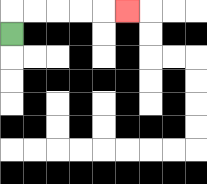{'start': '[0, 1]', 'end': '[5, 0]', 'path_directions': 'U,R,R,R,R,R', 'path_coordinates': '[[0, 1], [0, 0], [1, 0], [2, 0], [3, 0], [4, 0], [5, 0]]'}